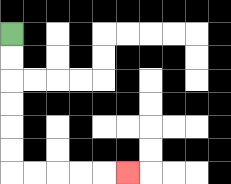{'start': '[0, 1]', 'end': '[5, 7]', 'path_directions': 'D,D,D,D,D,D,R,R,R,R,R', 'path_coordinates': '[[0, 1], [0, 2], [0, 3], [0, 4], [0, 5], [0, 6], [0, 7], [1, 7], [2, 7], [3, 7], [4, 7], [5, 7]]'}